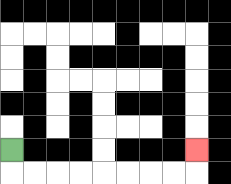{'start': '[0, 6]', 'end': '[8, 6]', 'path_directions': 'D,R,R,R,R,R,R,R,R,U', 'path_coordinates': '[[0, 6], [0, 7], [1, 7], [2, 7], [3, 7], [4, 7], [5, 7], [6, 7], [7, 7], [8, 7], [8, 6]]'}